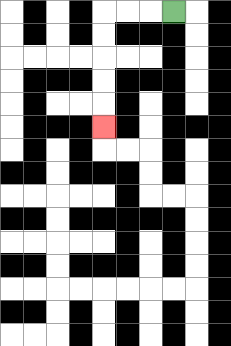{'start': '[7, 0]', 'end': '[4, 5]', 'path_directions': 'L,L,L,D,D,D,D,D', 'path_coordinates': '[[7, 0], [6, 0], [5, 0], [4, 0], [4, 1], [4, 2], [4, 3], [4, 4], [4, 5]]'}